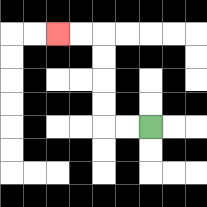{'start': '[6, 5]', 'end': '[2, 1]', 'path_directions': 'L,L,U,U,U,U,L,L', 'path_coordinates': '[[6, 5], [5, 5], [4, 5], [4, 4], [4, 3], [4, 2], [4, 1], [3, 1], [2, 1]]'}